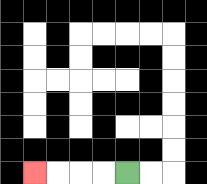{'start': '[5, 7]', 'end': '[1, 7]', 'path_directions': 'L,L,L,L', 'path_coordinates': '[[5, 7], [4, 7], [3, 7], [2, 7], [1, 7]]'}